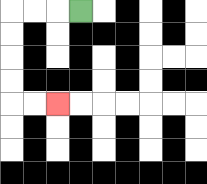{'start': '[3, 0]', 'end': '[2, 4]', 'path_directions': 'L,L,L,D,D,D,D,R,R', 'path_coordinates': '[[3, 0], [2, 0], [1, 0], [0, 0], [0, 1], [0, 2], [0, 3], [0, 4], [1, 4], [2, 4]]'}